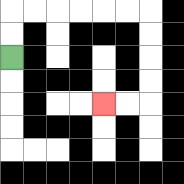{'start': '[0, 2]', 'end': '[4, 4]', 'path_directions': 'U,U,R,R,R,R,R,R,D,D,D,D,L,L', 'path_coordinates': '[[0, 2], [0, 1], [0, 0], [1, 0], [2, 0], [3, 0], [4, 0], [5, 0], [6, 0], [6, 1], [6, 2], [6, 3], [6, 4], [5, 4], [4, 4]]'}